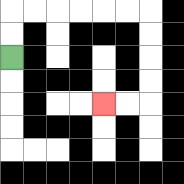{'start': '[0, 2]', 'end': '[4, 4]', 'path_directions': 'U,U,R,R,R,R,R,R,D,D,D,D,L,L', 'path_coordinates': '[[0, 2], [0, 1], [0, 0], [1, 0], [2, 0], [3, 0], [4, 0], [5, 0], [6, 0], [6, 1], [6, 2], [6, 3], [6, 4], [5, 4], [4, 4]]'}